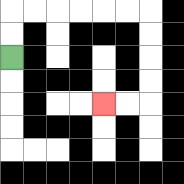{'start': '[0, 2]', 'end': '[4, 4]', 'path_directions': 'U,U,R,R,R,R,R,R,D,D,D,D,L,L', 'path_coordinates': '[[0, 2], [0, 1], [0, 0], [1, 0], [2, 0], [3, 0], [4, 0], [5, 0], [6, 0], [6, 1], [6, 2], [6, 3], [6, 4], [5, 4], [4, 4]]'}